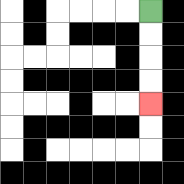{'start': '[6, 0]', 'end': '[6, 4]', 'path_directions': 'D,D,D,D', 'path_coordinates': '[[6, 0], [6, 1], [6, 2], [6, 3], [6, 4]]'}